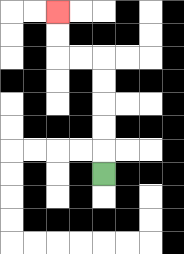{'start': '[4, 7]', 'end': '[2, 0]', 'path_directions': 'U,U,U,U,U,L,L,U,U', 'path_coordinates': '[[4, 7], [4, 6], [4, 5], [4, 4], [4, 3], [4, 2], [3, 2], [2, 2], [2, 1], [2, 0]]'}